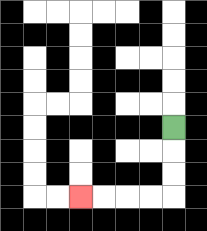{'start': '[7, 5]', 'end': '[3, 8]', 'path_directions': 'D,D,D,L,L,L,L', 'path_coordinates': '[[7, 5], [7, 6], [7, 7], [7, 8], [6, 8], [5, 8], [4, 8], [3, 8]]'}